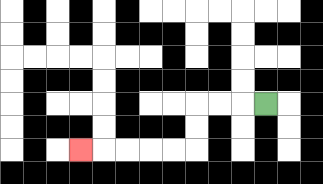{'start': '[11, 4]', 'end': '[3, 6]', 'path_directions': 'L,L,L,D,D,L,L,L,L,L', 'path_coordinates': '[[11, 4], [10, 4], [9, 4], [8, 4], [8, 5], [8, 6], [7, 6], [6, 6], [5, 6], [4, 6], [3, 6]]'}